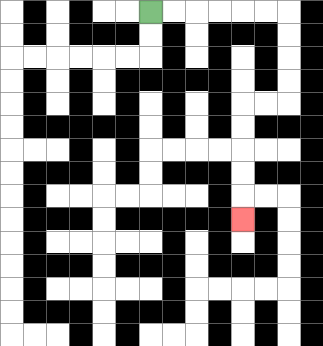{'start': '[6, 0]', 'end': '[10, 9]', 'path_directions': 'R,R,R,R,R,R,D,D,D,D,L,L,D,D,D,D,D', 'path_coordinates': '[[6, 0], [7, 0], [8, 0], [9, 0], [10, 0], [11, 0], [12, 0], [12, 1], [12, 2], [12, 3], [12, 4], [11, 4], [10, 4], [10, 5], [10, 6], [10, 7], [10, 8], [10, 9]]'}